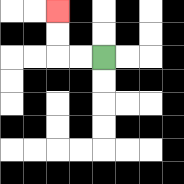{'start': '[4, 2]', 'end': '[2, 0]', 'path_directions': 'L,L,U,U', 'path_coordinates': '[[4, 2], [3, 2], [2, 2], [2, 1], [2, 0]]'}